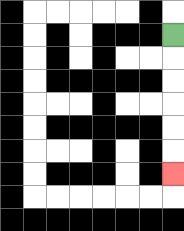{'start': '[7, 1]', 'end': '[7, 7]', 'path_directions': 'D,D,D,D,D,D', 'path_coordinates': '[[7, 1], [7, 2], [7, 3], [7, 4], [7, 5], [7, 6], [7, 7]]'}